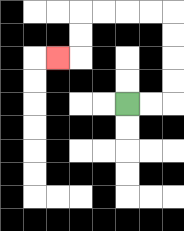{'start': '[5, 4]', 'end': '[2, 2]', 'path_directions': 'R,R,U,U,U,U,L,L,L,L,D,D,L', 'path_coordinates': '[[5, 4], [6, 4], [7, 4], [7, 3], [7, 2], [7, 1], [7, 0], [6, 0], [5, 0], [4, 0], [3, 0], [3, 1], [3, 2], [2, 2]]'}